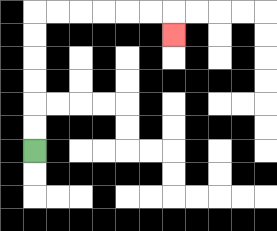{'start': '[1, 6]', 'end': '[7, 1]', 'path_directions': 'U,U,U,U,U,U,R,R,R,R,R,R,D', 'path_coordinates': '[[1, 6], [1, 5], [1, 4], [1, 3], [1, 2], [1, 1], [1, 0], [2, 0], [3, 0], [4, 0], [5, 0], [6, 0], [7, 0], [7, 1]]'}